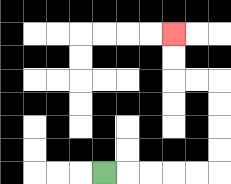{'start': '[4, 7]', 'end': '[7, 1]', 'path_directions': 'R,R,R,R,R,U,U,U,U,L,L,U,U', 'path_coordinates': '[[4, 7], [5, 7], [6, 7], [7, 7], [8, 7], [9, 7], [9, 6], [9, 5], [9, 4], [9, 3], [8, 3], [7, 3], [7, 2], [7, 1]]'}